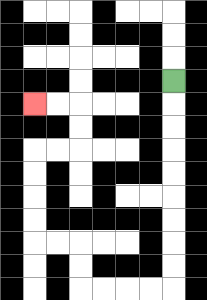{'start': '[7, 3]', 'end': '[1, 4]', 'path_directions': 'D,D,D,D,D,D,D,D,D,L,L,L,L,U,U,L,L,U,U,U,U,R,R,U,U,L,L', 'path_coordinates': '[[7, 3], [7, 4], [7, 5], [7, 6], [7, 7], [7, 8], [7, 9], [7, 10], [7, 11], [7, 12], [6, 12], [5, 12], [4, 12], [3, 12], [3, 11], [3, 10], [2, 10], [1, 10], [1, 9], [1, 8], [1, 7], [1, 6], [2, 6], [3, 6], [3, 5], [3, 4], [2, 4], [1, 4]]'}